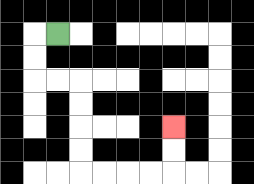{'start': '[2, 1]', 'end': '[7, 5]', 'path_directions': 'L,D,D,R,R,D,D,D,D,R,R,R,R,U,U', 'path_coordinates': '[[2, 1], [1, 1], [1, 2], [1, 3], [2, 3], [3, 3], [3, 4], [3, 5], [3, 6], [3, 7], [4, 7], [5, 7], [6, 7], [7, 7], [7, 6], [7, 5]]'}